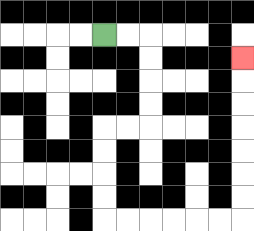{'start': '[4, 1]', 'end': '[10, 2]', 'path_directions': 'R,R,D,D,D,D,L,L,D,D,D,D,R,R,R,R,R,R,U,U,U,U,U,U,U', 'path_coordinates': '[[4, 1], [5, 1], [6, 1], [6, 2], [6, 3], [6, 4], [6, 5], [5, 5], [4, 5], [4, 6], [4, 7], [4, 8], [4, 9], [5, 9], [6, 9], [7, 9], [8, 9], [9, 9], [10, 9], [10, 8], [10, 7], [10, 6], [10, 5], [10, 4], [10, 3], [10, 2]]'}